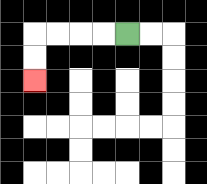{'start': '[5, 1]', 'end': '[1, 3]', 'path_directions': 'L,L,L,L,D,D', 'path_coordinates': '[[5, 1], [4, 1], [3, 1], [2, 1], [1, 1], [1, 2], [1, 3]]'}